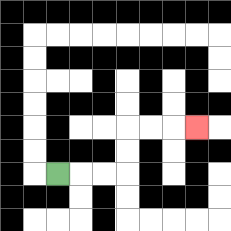{'start': '[2, 7]', 'end': '[8, 5]', 'path_directions': 'R,R,R,U,U,R,R,R', 'path_coordinates': '[[2, 7], [3, 7], [4, 7], [5, 7], [5, 6], [5, 5], [6, 5], [7, 5], [8, 5]]'}